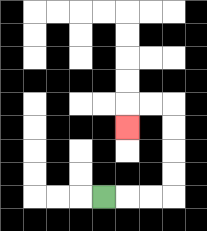{'start': '[4, 8]', 'end': '[5, 5]', 'path_directions': 'R,R,R,U,U,U,U,L,L,D', 'path_coordinates': '[[4, 8], [5, 8], [6, 8], [7, 8], [7, 7], [7, 6], [7, 5], [7, 4], [6, 4], [5, 4], [5, 5]]'}